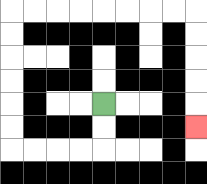{'start': '[4, 4]', 'end': '[8, 5]', 'path_directions': 'D,D,L,L,L,L,U,U,U,U,U,U,R,R,R,R,R,R,R,R,D,D,D,D,D', 'path_coordinates': '[[4, 4], [4, 5], [4, 6], [3, 6], [2, 6], [1, 6], [0, 6], [0, 5], [0, 4], [0, 3], [0, 2], [0, 1], [0, 0], [1, 0], [2, 0], [3, 0], [4, 0], [5, 0], [6, 0], [7, 0], [8, 0], [8, 1], [8, 2], [8, 3], [8, 4], [8, 5]]'}